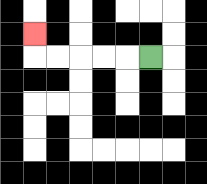{'start': '[6, 2]', 'end': '[1, 1]', 'path_directions': 'L,L,L,L,L,U', 'path_coordinates': '[[6, 2], [5, 2], [4, 2], [3, 2], [2, 2], [1, 2], [1, 1]]'}